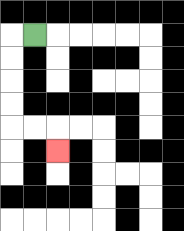{'start': '[1, 1]', 'end': '[2, 6]', 'path_directions': 'L,D,D,D,D,R,R,D', 'path_coordinates': '[[1, 1], [0, 1], [0, 2], [0, 3], [0, 4], [0, 5], [1, 5], [2, 5], [2, 6]]'}